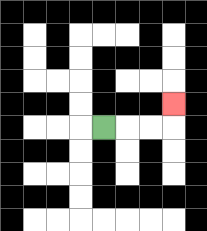{'start': '[4, 5]', 'end': '[7, 4]', 'path_directions': 'R,R,R,U', 'path_coordinates': '[[4, 5], [5, 5], [6, 5], [7, 5], [7, 4]]'}